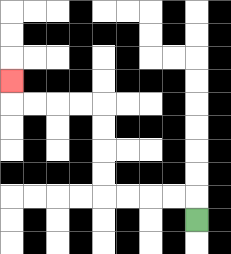{'start': '[8, 9]', 'end': '[0, 3]', 'path_directions': 'U,L,L,L,L,U,U,U,U,L,L,L,L,U', 'path_coordinates': '[[8, 9], [8, 8], [7, 8], [6, 8], [5, 8], [4, 8], [4, 7], [4, 6], [4, 5], [4, 4], [3, 4], [2, 4], [1, 4], [0, 4], [0, 3]]'}